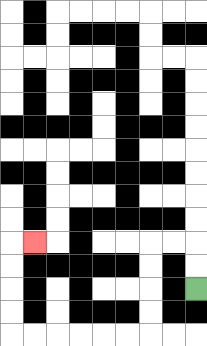{'start': '[8, 12]', 'end': '[1, 10]', 'path_directions': 'U,U,L,L,D,D,D,D,L,L,L,L,L,L,U,U,U,U,R', 'path_coordinates': '[[8, 12], [8, 11], [8, 10], [7, 10], [6, 10], [6, 11], [6, 12], [6, 13], [6, 14], [5, 14], [4, 14], [3, 14], [2, 14], [1, 14], [0, 14], [0, 13], [0, 12], [0, 11], [0, 10], [1, 10]]'}